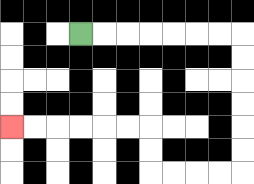{'start': '[3, 1]', 'end': '[0, 5]', 'path_directions': 'R,R,R,R,R,R,R,D,D,D,D,D,D,L,L,L,L,U,U,L,L,L,L,L,L', 'path_coordinates': '[[3, 1], [4, 1], [5, 1], [6, 1], [7, 1], [8, 1], [9, 1], [10, 1], [10, 2], [10, 3], [10, 4], [10, 5], [10, 6], [10, 7], [9, 7], [8, 7], [7, 7], [6, 7], [6, 6], [6, 5], [5, 5], [4, 5], [3, 5], [2, 5], [1, 5], [0, 5]]'}